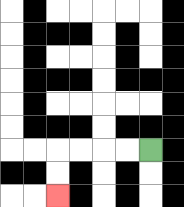{'start': '[6, 6]', 'end': '[2, 8]', 'path_directions': 'L,L,L,L,D,D', 'path_coordinates': '[[6, 6], [5, 6], [4, 6], [3, 6], [2, 6], [2, 7], [2, 8]]'}